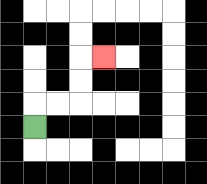{'start': '[1, 5]', 'end': '[4, 2]', 'path_directions': 'U,R,R,U,U,R', 'path_coordinates': '[[1, 5], [1, 4], [2, 4], [3, 4], [3, 3], [3, 2], [4, 2]]'}